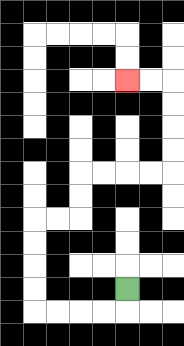{'start': '[5, 12]', 'end': '[5, 3]', 'path_directions': 'D,L,L,L,L,U,U,U,U,R,R,U,U,R,R,R,R,U,U,U,U,L,L', 'path_coordinates': '[[5, 12], [5, 13], [4, 13], [3, 13], [2, 13], [1, 13], [1, 12], [1, 11], [1, 10], [1, 9], [2, 9], [3, 9], [3, 8], [3, 7], [4, 7], [5, 7], [6, 7], [7, 7], [7, 6], [7, 5], [7, 4], [7, 3], [6, 3], [5, 3]]'}